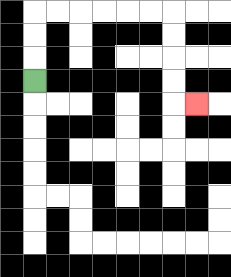{'start': '[1, 3]', 'end': '[8, 4]', 'path_directions': 'U,U,U,R,R,R,R,R,R,D,D,D,D,R', 'path_coordinates': '[[1, 3], [1, 2], [1, 1], [1, 0], [2, 0], [3, 0], [4, 0], [5, 0], [6, 0], [7, 0], [7, 1], [7, 2], [7, 3], [7, 4], [8, 4]]'}